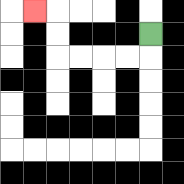{'start': '[6, 1]', 'end': '[1, 0]', 'path_directions': 'D,L,L,L,L,U,U,L', 'path_coordinates': '[[6, 1], [6, 2], [5, 2], [4, 2], [3, 2], [2, 2], [2, 1], [2, 0], [1, 0]]'}